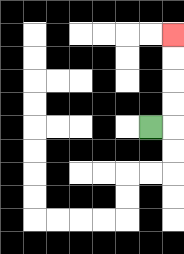{'start': '[6, 5]', 'end': '[7, 1]', 'path_directions': 'R,U,U,U,U', 'path_coordinates': '[[6, 5], [7, 5], [7, 4], [7, 3], [7, 2], [7, 1]]'}